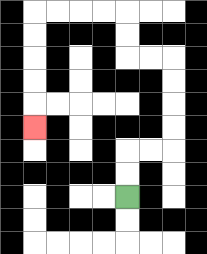{'start': '[5, 8]', 'end': '[1, 5]', 'path_directions': 'U,U,R,R,U,U,U,U,L,L,U,U,L,L,L,L,D,D,D,D,D', 'path_coordinates': '[[5, 8], [5, 7], [5, 6], [6, 6], [7, 6], [7, 5], [7, 4], [7, 3], [7, 2], [6, 2], [5, 2], [5, 1], [5, 0], [4, 0], [3, 0], [2, 0], [1, 0], [1, 1], [1, 2], [1, 3], [1, 4], [1, 5]]'}